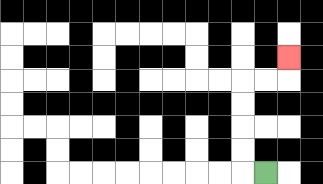{'start': '[11, 7]', 'end': '[12, 2]', 'path_directions': 'L,U,U,U,U,R,R,U', 'path_coordinates': '[[11, 7], [10, 7], [10, 6], [10, 5], [10, 4], [10, 3], [11, 3], [12, 3], [12, 2]]'}